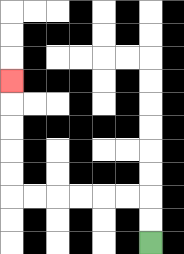{'start': '[6, 10]', 'end': '[0, 3]', 'path_directions': 'U,U,L,L,L,L,L,L,U,U,U,U,U', 'path_coordinates': '[[6, 10], [6, 9], [6, 8], [5, 8], [4, 8], [3, 8], [2, 8], [1, 8], [0, 8], [0, 7], [0, 6], [0, 5], [0, 4], [0, 3]]'}